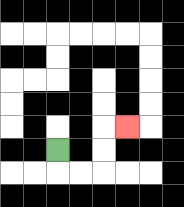{'start': '[2, 6]', 'end': '[5, 5]', 'path_directions': 'D,R,R,U,U,R', 'path_coordinates': '[[2, 6], [2, 7], [3, 7], [4, 7], [4, 6], [4, 5], [5, 5]]'}